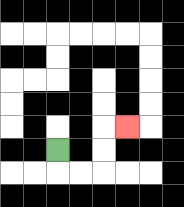{'start': '[2, 6]', 'end': '[5, 5]', 'path_directions': 'D,R,R,U,U,R', 'path_coordinates': '[[2, 6], [2, 7], [3, 7], [4, 7], [4, 6], [4, 5], [5, 5]]'}